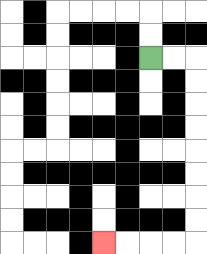{'start': '[6, 2]', 'end': '[4, 10]', 'path_directions': 'R,R,D,D,D,D,D,D,D,D,L,L,L,L', 'path_coordinates': '[[6, 2], [7, 2], [8, 2], [8, 3], [8, 4], [8, 5], [8, 6], [8, 7], [8, 8], [8, 9], [8, 10], [7, 10], [6, 10], [5, 10], [4, 10]]'}